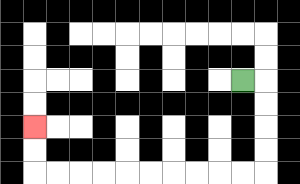{'start': '[10, 3]', 'end': '[1, 5]', 'path_directions': 'R,D,D,D,D,L,L,L,L,L,L,L,L,L,L,U,U', 'path_coordinates': '[[10, 3], [11, 3], [11, 4], [11, 5], [11, 6], [11, 7], [10, 7], [9, 7], [8, 7], [7, 7], [6, 7], [5, 7], [4, 7], [3, 7], [2, 7], [1, 7], [1, 6], [1, 5]]'}